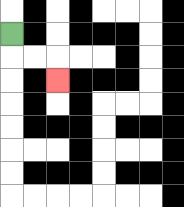{'start': '[0, 1]', 'end': '[2, 3]', 'path_directions': 'D,R,R,D', 'path_coordinates': '[[0, 1], [0, 2], [1, 2], [2, 2], [2, 3]]'}